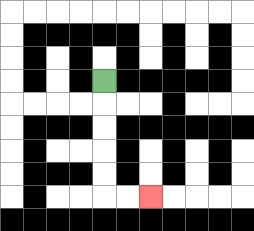{'start': '[4, 3]', 'end': '[6, 8]', 'path_directions': 'D,D,D,D,D,R,R', 'path_coordinates': '[[4, 3], [4, 4], [4, 5], [4, 6], [4, 7], [4, 8], [5, 8], [6, 8]]'}